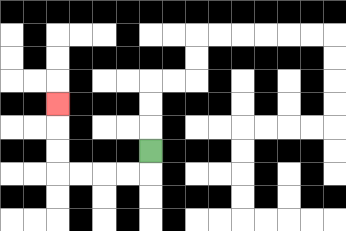{'start': '[6, 6]', 'end': '[2, 4]', 'path_directions': 'D,L,L,L,L,U,U,U', 'path_coordinates': '[[6, 6], [6, 7], [5, 7], [4, 7], [3, 7], [2, 7], [2, 6], [2, 5], [2, 4]]'}